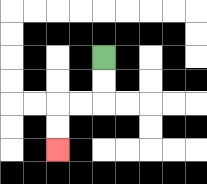{'start': '[4, 2]', 'end': '[2, 6]', 'path_directions': 'D,D,L,L,D,D', 'path_coordinates': '[[4, 2], [4, 3], [4, 4], [3, 4], [2, 4], [2, 5], [2, 6]]'}